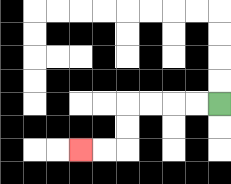{'start': '[9, 4]', 'end': '[3, 6]', 'path_directions': 'L,L,L,L,D,D,L,L', 'path_coordinates': '[[9, 4], [8, 4], [7, 4], [6, 4], [5, 4], [5, 5], [5, 6], [4, 6], [3, 6]]'}